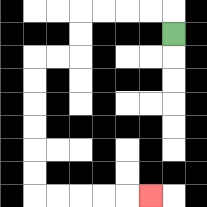{'start': '[7, 1]', 'end': '[6, 8]', 'path_directions': 'U,L,L,L,L,D,D,L,L,D,D,D,D,D,D,R,R,R,R,R', 'path_coordinates': '[[7, 1], [7, 0], [6, 0], [5, 0], [4, 0], [3, 0], [3, 1], [3, 2], [2, 2], [1, 2], [1, 3], [1, 4], [1, 5], [1, 6], [1, 7], [1, 8], [2, 8], [3, 8], [4, 8], [5, 8], [6, 8]]'}